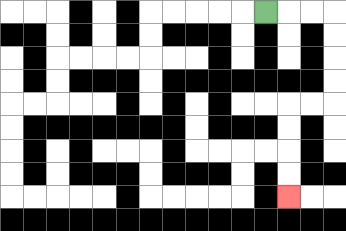{'start': '[11, 0]', 'end': '[12, 8]', 'path_directions': 'R,R,R,D,D,D,D,L,L,D,D,D,D', 'path_coordinates': '[[11, 0], [12, 0], [13, 0], [14, 0], [14, 1], [14, 2], [14, 3], [14, 4], [13, 4], [12, 4], [12, 5], [12, 6], [12, 7], [12, 8]]'}